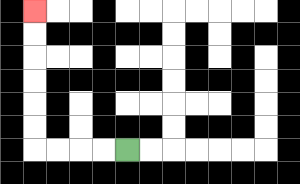{'start': '[5, 6]', 'end': '[1, 0]', 'path_directions': 'L,L,L,L,U,U,U,U,U,U', 'path_coordinates': '[[5, 6], [4, 6], [3, 6], [2, 6], [1, 6], [1, 5], [1, 4], [1, 3], [1, 2], [1, 1], [1, 0]]'}